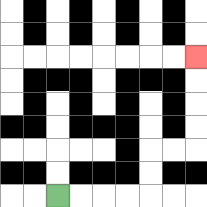{'start': '[2, 8]', 'end': '[8, 2]', 'path_directions': 'R,R,R,R,U,U,R,R,U,U,U,U', 'path_coordinates': '[[2, 8], [3, 8], [4, 8], [5, 8], [6, 8], [6, 7], [6, 6], [7, 6], [8, 6], [8, 5], [8, 4], [8, 3], [8, 2]]'}